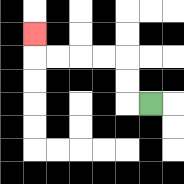{'start': '[6, 4]', 'end': '[1, 1]', 'path_directions': 'L,U,U,L,L,L,L,U', 'path_coordinates': '[[6, 4], [5, 4], [5, 3], [5, 2], [4, 2], [3, 2], [2, 2], [1, 2], [1, 1]]'}